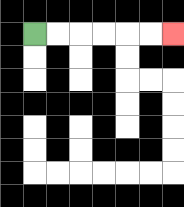{'start': '[1, 1]', 'end': '[7, 1]', 'path_directions': 'R,R,R,R,R,R', 'path_coordinates': '[[1, 1], [2, 1], [3, 1], [4, 1], [5, 1], [6, 1], [7, 1]]'}